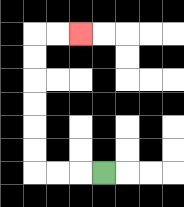{'start': '[4, 7]', 'end': '[3, 1]', 'path_directions': 'L,L,L,U,U,U,U,U,U,R,R', 'path_coordinates': '[[4, 7], [3, 7], [2, 7], [1, 7], [1, 6], [1, 5], [1, 4], [1, 3], [1, 2], [1, 1], [2, 1], [3, 1]]'}